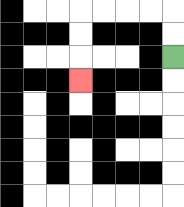{'start': '[7, 2]', 'end': '[3, 3]', 'path_directions': 'U,U,L,L,L,L,D,D,D', 'path_coordinates': '[[7, 2], [7, 1], [7, 0], [6, 0], [5, 0], [4, 0], [3, 0], [3, 1], [3, 2], [3, 3]]'}